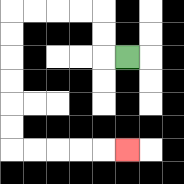{'start': '[5, 2]', 'end': '[5, 6]', 'path_directions': 'L,U,U,L,L,L,L,D,D,D,D,D,D,R,R,R,R,R', 'path_coordinates': '[[5, 2], [4, 2], [4, 1], [4, 0], [3, 0], [2, 0], [1, 0], [0, 0], [0, 1], [0, 2], [0, 3], [0, 4], [0, 5], [0, 6], [1, 6], [2, 6], [3, 6], [4, 6], [5, 6]]'}